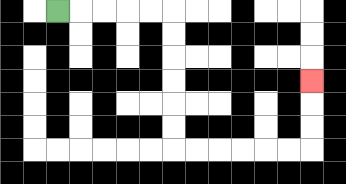{'start': '[2, 0]', 'end': '[13, 3]', 'path_directions': 'R,R,R,R,R,D,D,D,D,D,D,R,R,R,R,R,R,U,U,U', 'path_coordinates': '[[2, 0], [3, 0], [4, 0], [5, 0], [6, 0], [7, 0], [7, 1], [7, 2], [7, 3], [7, 4], [7, 5], [7, 6], [8, 6], [9, 6], [10, 6], [11, 6], [12, 6], [13, 6], [13, 5], [13, 4], [13, 3]]'}